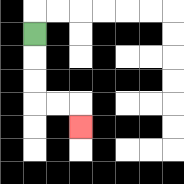{'start': '[1, 1]', 'end': '[3, 5]', 'path_directions': 'D,D,D,R,R,D', 'path_coordinates': '[[1, 1], [1, 2], [1, 3], [1, 4], [2, 4], [3, 4], [3, 5]]'}